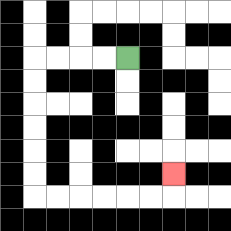{'start': '[5, 2]', 'end': '[7, 7]', 'path_directions': 'L,L,L,L,D,D,D,D,D,D,R,R,R,R,R,R,U', 'path_coordinates': '[[5, 2], [4, 2], [3, 2], [2, 2], [1, 2], [1, 3], [1, 4], [1, 5], [1, 6], [1, 7], [1, 8], [2, 8], [3, 8], [4, 8], [5, 8], [6, 8], [7, 8], [7, 7]]'}